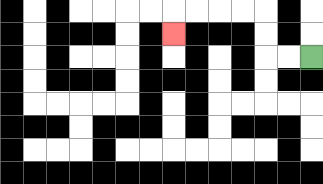{'start': '[13, 2]', 'end': '[7, 1]', 'path_directions': 'L,L,U,U,L,L,L,L,D', 'path_coordinates': '[[13, 2], [12, 2], [11, 2], [11, 1], [11, 0], [10, 0], [9, 0], [8, 0], [7, 0], [7, 1]]'}